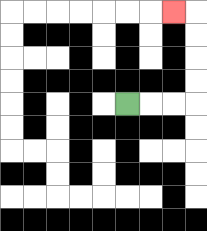{'start': '[5, 4]', 'end': '[7, 0]', 'path_directions': 'R,R,R,U,U,U,U,L', 'path_coordinates': '[[5, 4], [6, 4], [7, 4], [8, 4], [8, 3], [8, 2], [8, 1], [8, 0], [7, 0]]'}